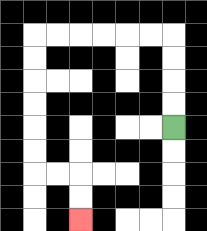{'start': '[7, 5]', 'end': '[3, 9]', 'path_directions': 'U,U,U,U,L,L,L,L,L,L,D,D,D,D,D,D,R,R,D,D', 'path_coordinates': '[[7, 5], [7, 4], [7, 3], [7, 2], [7, 1], [6, 1], [5, 1], [4, 1], [3, 1], [2, 1], [1, 1], [1, 2], [1, 3], [1, 4], [1, 5], [1, 6], [1, 7], [2, 7], [3, 7], [3, 8], [3, 9]]'}